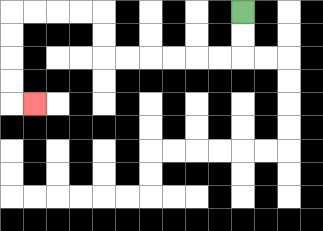{'start': '[10, 0]', 'end': '[1, 4]', 'path_directions': 'D,D,L,L,L,L,L,L,U,U,L,L,L,L,D,D,D,D,R', 'path_coordinates': '[[10, 0], [10, 1], [10, 2], [9, 2], [8, 2], [7, 2], [6, 2], [5, 2], [4, 2], [4, 1], [4, 0], [3, 0], [2, 0], [1, 0], [0, 0], [0, 1], [0, 2], [0, 3], [0, 4], [1, 4]]'}